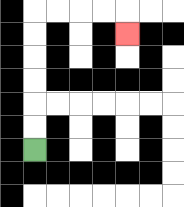{'start': '[1, 6]', 'end': '[5, 1]', 'path_directions': 'U,U,U,U,U,U,R,R,R,R,D', 'path_coordinates': '[[1, 6], [1, 5], [1, 4], [1, 3], [1, 2], [1, 1], [1, 0], [2, 0], [3, 0], [4, 0], [5, 0], [5, 1]]'}